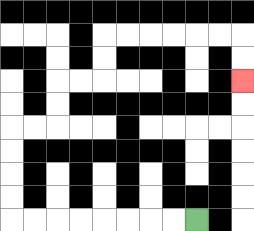{'start': '[8, 9]', 'end': '[10, 3]', 'path_directions': 'L,L,L,L,L,L,L,L,U,U,U,U,R,R,U,U,R,R,U,U,R,R,R,R,R,R,D,D', 'path_coordinates': '[[8, 9], [7, 9], [6, 9], [5, 9], [4, 9], [3, 9], [2, 9], [1, 9], [0, 9], [0, 8], [0, 7], [0, 6], [0, 5], [1, 5], [2, 5], [2, 4], [2, 3], [3, 3], [4, 3], [4, 2], [4, 1], [5, 1], [6, 1], [7, 1], [8, 1], [9, 1], [10, 1], [10, 2], [10, 3]]'}